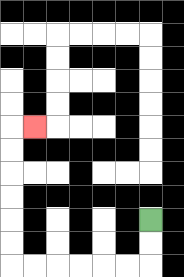{'start': '[6, 9]', 'end': '[1, 5]', 'path_directions': 'D,D,L,L,L,L,L,L,U,U,U,U,U,U,R', 'path_coordinates': '[[6, 9], [6, 10], [6, 11], [5, 11], [4, 11], [3, 11], [2, 11], [1, 11], [0, 11], [0, 10], [0, 9], [0, 8], [0, 7], [0, 6], [0, 5], [1, 5]]'}